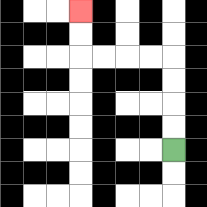{'start': '[7, 6]', 'end': '[3, 0]', 'path_directions': 'U,U,U,U,L,L,L,L,U,U', 'path_coordinates': '[[7, 6], [7, 5], [7, 4], [7, 3], [7, 2], [6, 2], [5, 2], [4, 2], [3, 2], [3, 1], [3, 0]]'}